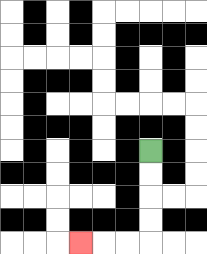{'start': '[6, 6]', 'end': '[3, 10]', 'path_directions': 'D,D,D,D,L,L,L', 'path_coordinates': '[[6, 6], [6, 7], [6, 8], [6, 9], [6, 10], [5, 10], [4, 10], [3, 10]]'}